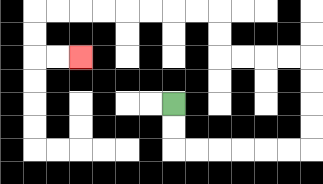{'start': '[7, 4]', 'end': '[3, 2]', 'path_directions': 'D,D,R,R,R,R,R,R,U,U,U,U,L,L,L,L,U,U,L,L,L,L,L,L,L,L,D,D,R,R', 'path_coordinates': '[[7, 4], [7, 5], [7, 6], [8, 6], [9, 6], [10, 6], [11, 6], [12, 6], [13, 6], [13, 5], [13, 4], [13, 3], [13, 2], [12, 2], [11, 2], [10, 2], [9, 2], [9, 1], [9, 0], [8, 0], [7, 0], [6, 0], [5, 0], [4, 0], [3, 0], [2, 0], [1, 0], [1, 1], [1, 2], [2, 2], [3, 2]]'}